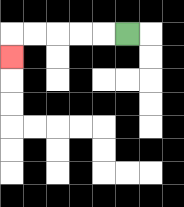{'start': '[5, 1]', 'end': '[0, 2]', 'path_directions': 'L,L,L,L,L,D', 'path_coordinates': '[[5, 1], [4, 1], [3, 1], [2, 1], [1, 1], [0, 1], [0, 2]]'}